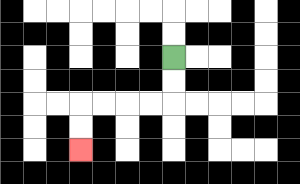{'start': '[7, 2]', 'end': '[3, 6]', 'path_directions': 'D,D,L,L,L,L,D,D', 'path_coordinates': '[[7, 2], [7, 3], [7, 4], [6, 4], [5, 4], [4, 4], [3, 4], [3, 5], [3, 6]]'}